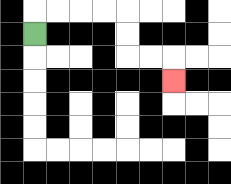{'start': '[1, 1]', 'end': '[7, 3]', 'path_directions': 'U,R,R,R,R,D,D,R,R,D', 'path_coordinates': '[[1, 1], [1, 0], [2, 0], [3, 0], [4, 0], [5, 0], [5, 1], [5, 2], [6, 2], [7, 2], [7, 3]]'}